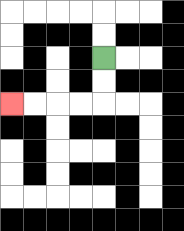{'start': '[4, 2]', 'end': '[0, 4]', 'path_directions': 'D,D,L,L,L,L', 'path_coordinates': '[[4, 2], [4, 3], [4, 4], [3, 4], [2, 4], [1, 4], [0, 4]]'}